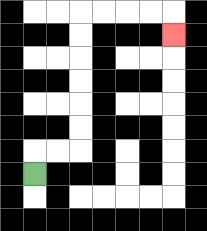{'start': '[1, 7]', 'end': '[7, 1]', 'path_directions': 'U,R,R,U,U,U,U,U,U,R,R,R,R,D', 'path_coordinates': '[[1, 7], [1, 6], [2, 6], [3, 6], [3, 5], [3, 4], [3, 3], [3, 2], [3, 1], [3, 0], [4, 0], [5, 0], [6, 0], [7, 0], [7, 1]]'}